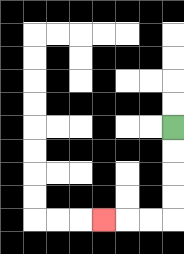{'start': '[7, 5]', 'end': '[4, 9]', 'path_directions': 'D,D,D,D,L,L,L', 'path_coordinates': '[[7, 5], [7, 6], [7, 7], [7, 8], [7, 9], [6, 9], [5, 9], [4, 9]]'}